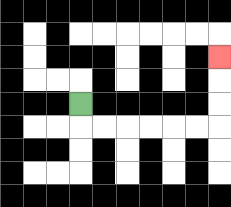{'start': '[3, 4]', 'end': '[9, 2]', 'path_directions': 'D,R,R,R,R,R,R,U,U,U', 'path_coordinates': '[[3, 4], [3, 5], [4, 5], [5, 5], [6, 5], [7, 5], [8, 5], [9, 5], [9, 4], [9, 3], [9, 2]]'}